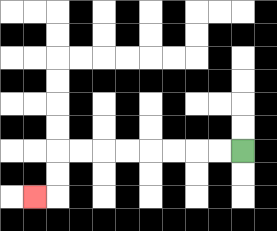{'start': '[10, 6]', 'end': '[1, 8]', 'path_directions': 'L,L,L,L,L,L,L,L,D,D,L', 'path_coordinates': '[[10, 6], [9, 6], [8, 6], [7, 6], [6, 6], [5, 6], [4, 6], [3, 6], [2, 6], [2, 7], [2, 8], [1, 8]]'}